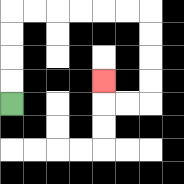{'start': '[0, 4]', 'end': '[4, 3]', 'path_directions': 'U,U,U,U,R,R,R,R,R,R,D,D,D,D,L,L,U', 'path_coordinates': '[[0, 4], [0, 3], [0, 2], [0, 1], [0, 0], [1, 0], [2, 0], [3, 0], [4, 0], [5, 0], [6, 0], [6, 1], [6, 2], [6, 3], [6, 4], [5, 4], [4, 4], [4, 3]]'}